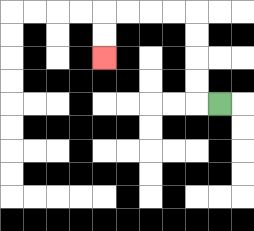{'start': '[9, 4]', 'end': '[4, 2]', 'path_directions': 'L,U,U,U,U,L,L,L,L,D,D', 'path_coordinates': '[[9, 4], [8, 4], [8, 3], [8, 2], [8, 1], [8, 0], [7, 0], [6, 0], [5, 0], [4, 0], [4, 1], [4, 2]]'}